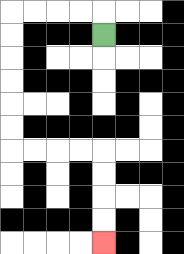{'start': '[4, 1]', 'end': '[4, 10]', 'path_directions': 'U,L,L,L,L,D,D,D,D,D,D,R,R,R,R,D,D,D,D', 'path_coordinates': '[[4, 1], [4, 0], [3, 0], [2, 0], [1, 0], [0, 0], [0, 1], [0, 2], [0, 3], [0, 4], [0, 5], [0, 6], [1, 6], [2, 6], [3, 6], [4, 6], [4, 7], [4, 8], [4, 9], [4, 10]]'}